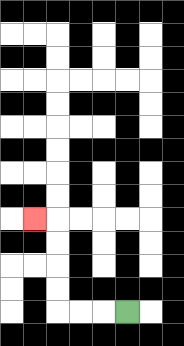{'start': '[5, 13]', 'end': '[1, 9]', 'path_directions': 'L,L,L,U,U,U,U,L', 'path_coordinates': '[[5, 13], [4, 13], [3, 13], [2, 13], [2, 12], [2, 11], [2, 10], [2, 9], [1, 9]]'}